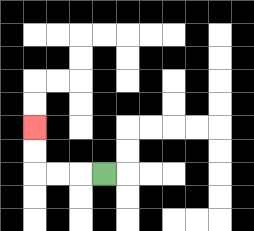{'start': '[4, 7]', 'end': '[1, 5]', 'path_directions': 'L,L,L,U,U', 'path_coordinates': '[[4, 7], [3, 7], [2, 7], [1, 7], [1, 6], [1, 5]]'}